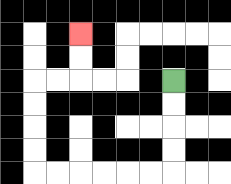{'start': '[7, 3]', 'end': '[3, 1]', 'path_directions': 'D,D,D,D,L,L,L,L,L,L,U,U,U,U,R,R,U,U', 'path_coordinates': '[[7, 3], [7, 4], [7, 5], [7, 6], [7, 7], [6, 7], [5, 7], [4, 7], [3, 7], [2, 7], [1, 7], [1, 6], [1, 5], [1, 4], [1, 3], [2, 3], [3, 3], [3, 2], [3, 1]]'}